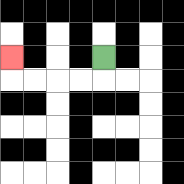{'start': '[4, 2]', 'end': '[0, 2]', 'path_directions': 'D,L,L,L,L,U', 'path_coordinates': '[[4, 2], [4, 3], [3, 3], [2, 3], [1, 3], [0, 3], [0, 2]]'}